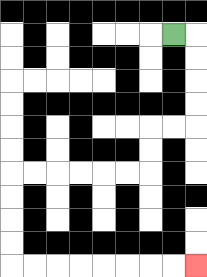{'start': '[7, 1]', 'end': '[8, 11]', 'path_directions': 'R,D,D,D,D,L,L,D,D,L,L,L,L,L,L,D,D,D,D,R,R,R,R,R,R,R,R', 'path_coordinates': '[[7, 1], [8, 1], [8, 2], [8, 3], [8, 4], [8, 5], [7, 5], [6, 5], [6, 6], [6, 7], [5, 7], [4, 7], [3, 7], [2, 7], [1, 7], [0, 7], [0, 8], [0, 9], [0, 10], [0, 11], [1, 11], [2, 11], [3, 11], [4, 11], [5, 11], [6, 11], [7, 11], [8, 11]]'}